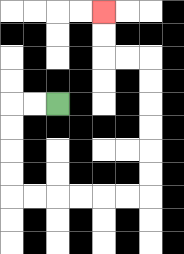{'start': '[2, 4]', 'end': '[4, 0]', 'path_directions': 'L,L,D,D,D,D,R,R,R,R,R,R,U,U,U,U,U,U,L,L,U,U', 'path_coordinates': '[[2, 4], [1, 4], [0, 4], [0, 5], [0, 6], [0, 7], [0, 8], [1, 8], [2, 8], [3, 8], [4, 8], [5, 8], [6, 8], [6, 7], [6, 6], [6, 5], [6, 4], [6, 3], [6, 2], [5, 2], [4, 2], [4, 1], [4, 0]]'}